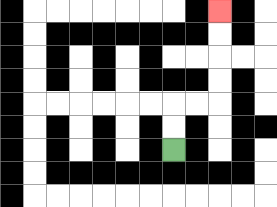{'start': '[7, 6]', 'end': '[9, 0]', 'path_directions': 'U,U,R,R,U,U,U,U', 'path_coordinates': '[[7, 6], [7, 5], [7, 4], [8, 4], [9, 4], [9, 3], [9, 2], [9, 1], [9, 0]]'}